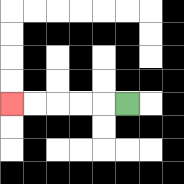{'start': '[5, 4]', 'end': '[0, 4]', 'path_directions': 'L,L,L,L,L', 'path_coordinates': '[[5, 4], [4, 4], [3, 4], [2, 4], [1, 4], [0, 4]]'}